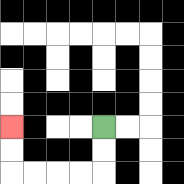{'start': '[4, 5]', 'end': '[0, 5]', 'path_directions': 'D,D,L,L,L,L,U,U', 'path_coordinates': '[[4, 5], [4, 6], [4, 7], [3, 7], [2, 7], [1, 7], [0, 7], [0, 6], [0, 5]]'}